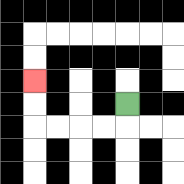{'start': '[5, 4]', 'end': '[1, 3]', 'path_directions': 'D,L,L,L,L,U,U', 'path_coordinates': '[[5, 4], [5, 5], [4, 5], [3, 5], [2, 5], [1, 5], [1, 4], [1, 3]]'}